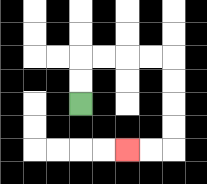{'start': '[3, 4]', 'end': '[5, 6]', 'path_directions': 'U,U,R,R,R,R,D,D,D,D,L,L', 'path_coordinates': '[[3, 4], [3, 3], [3, 2], [4, 2], [5, 2], [6, 2], [7, 2], [7, 3], [7, 4], [7, 5], [7, 6], [6, 6], [5, 6]]'}